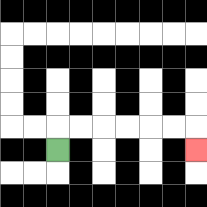{'start': '[2, 6]', 'end': '[8, 6]', 'path_directions': 'U,R,R,R,R,R,R,D', 'path_coordinates': '[[2, 6], [2, 5], [3, 5], [4, 5], [5, 5], [6, 5], [7, 5], [8, 5], [8, 6]]'}